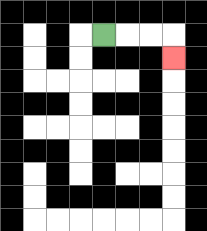{'start': '[4, 1]', 'end': '[7, 2]', 'path_directions': 'R,R,R,D', 'path_coordinates': '[[4, 1], [5, 1], [6, 1], [7, 1], [7, 2]]'}